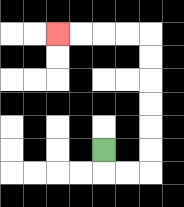{'start': '[4, 6]', 'end': '[2, 1]', 'path_directions': 'D,R,R,U,U,U,U,U,U,L,L,L,L', 'path_coordinates': '[[4, 6], [4, 7], [5, 7], [6, 7], [6, 6], [6, 5], [6, 4], [6, 3], [6, 2], [6, 1], [5, 1], [4, 1], [3, 1], [2, 1]]'}